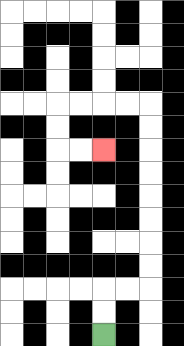{'start': '[4, 14]', 'end': '[4, 6]', 'path_directions': 'U,U,R,R,U,U,U,U,U,U,U,U,L,L,L,L,D,D,R,R', 'path_coordinates': '[[4, 14], [4, 13], [4, 12], [5, 12], [6, 12], [6, 11], [6, 10], [6, 9], [6, 8], [6, 7], [6, 6], [6, 5], [6, 4], [5, 4], [4, 4], [3, 4], [2, 4], [2, 5], [2, 6], [3, 6], [4, 6]]'}